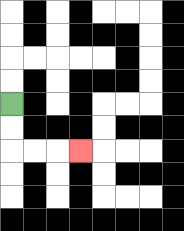{'start': '[0, 4]', 'end': '[3, 6]', 'path_directions': 'D,D,R,R,R', 'path_coordinates': '[[0, 4], [0, 5], [0, 6], [1, 6], [2, 6], [3, 6]]'}